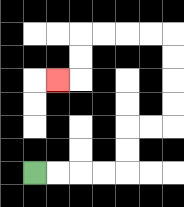{'start': '[1, 7]', 'end': '[2, 3]', 'path_directions': 'R,R,R,R,U,U,R,R,U,U,U,U,L,L,L,L,D,D,L', 'path_coordinates': '[[1, 7], [2, 7], [3, 7], [4, 7], [5, 7], [5, 6], [5, 5], [6, 5], [7, 5], [7, 4], [7, 3], [7, 2], [7, 1], [6, 1], [5, 1], [4, 1], [3, 1], [3, 2], [3, 3], [2, 3]]'}